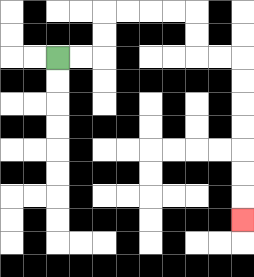{'start': '[2, 2]', 'end': '[10, 9]', 'path_directions': 'R,R,U,U,R,R,R,R,D,D,R,R,D,D,D,D,D,D,D', 'path_coordinates': '[[2, 2], [3, 2], [4, 2], [4, 1], [4, 0], [5, 0], [6, 0], [7, 0], [8, 0], [8, 1], [8, 2], [9, 2], [10, 2], [10, 3], [10, 4], [10, 5], [10, 6], [10, 7], [10, 8], [10, 9]]'}